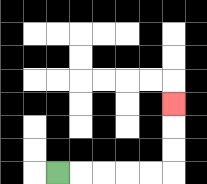{'start': '[2, 7]', 'end': '[7, 4]', 'path_directions': 'R,R,R,R,R,U,U,U', 'path_coordinates': '[[2, 7], [3, 7], [4, 7], [5, 7], [6, 7], [7, 7], [7, 6], [7, 5], [7, 4]]'}